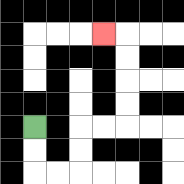{'start': '[1, 5]', 'end': '[4, 1]', 'path_directions': 'D,D,R,R,U,U,R,R,U,U,U,U,L', 'path_coordinates': '[[1, 5], [1, 6], [1, 7], [2, 7], [3, 7], [3, 6], [3, 5], [4, 5], [5, 5], [5, 4], [5, 3], [5, 2], [5, 1], [4, 1]]'}